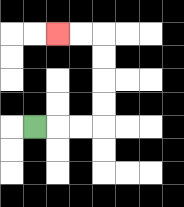{'start': '[1, 5]', 'end': '[2, 1]', 'path_directions': 'R,R,R,U,U,U,U,L,L', 'path_coordinates': '[[1, 5], [2, 5], [3, 5], [4, 5], [4, 4], [4, 3], [4, 2], [4, 1], [3, 1], [2, 1]]'}